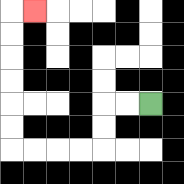{'start': '[6, 4]', 'end': '[1, 0]', 'path_directions': 'L,L,D,D,L,L,L,L,U,U,U,U,U,U,R', 'path_coordinates': '[[6, 4], [5, 4], [4, 4], [4, 5], [4, 6], [3, 6], [2, 6], [1, 6], [0, 6], [0, 5], [0, 4], [0, 3], [0, 2], [0, 1], [0, 0], [1, 0]]'}